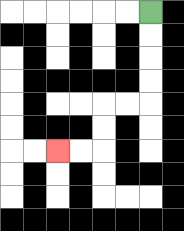{'start': '[6, 0]', 'end': '[2, 6]', 'path_directions': 'D,D,D,D,L,L,D,D,L,L', 'path_coordinates': '[[6, 0], [6, 1], [6, 2], [6, 3], [6, 4], [5, 4], [4, 4], [4, 5], [4, 6], [3, 6], [2, 6]]'}